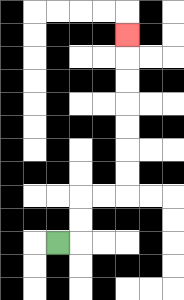{'start': '[2, 10]', 'end': '[5, 1]', 'path_directions': 'R,U,U,R,R,U,U,U,U,U,U,U', 'path_coordinates': '[[2, 10], [3, 10], [3, 9], [3, 8], [4, 8], [5, 8], [5, 7], [5, 6], [5, 5], [5, 4], [5, 3], [5, 2], [5, 1]]'}